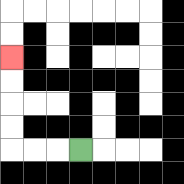{'start': '[3, 6]', 'end': '[0, 2]', 'path_directions': 'L,L,L,U,U,U,U', 'path_coordinates': '[[3, 6], [2, 6], [1, 6], [0, 6], [0, 5], [0, 4], [0, 3], [0, 2]]'}